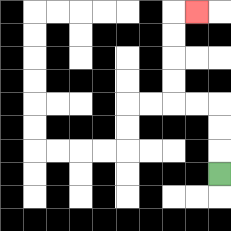{'start': '[9, 7]', 'end': '[8, 0]', 'path_directions': 'U,U,U,L,L,U,U,U,U,R', 'path_coordinates': '[[9, 7], [9, 6], [9, 5], [9, 4], [8, 4], [7, 4], [7, 3], [7, 2], [7, 1], [7, 0], [8, 0]]'}